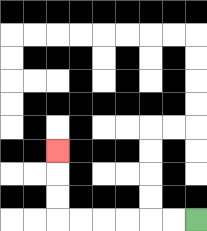{'start': '[8, 9]', 'end': '[2, 6]', 'path_directions': 'L,L,L,L,L,L,U,U,U', 'path_coordinates': '[[8, 9], [7, 9], [6, 9], [5, 9], [4, 9], [3, 9], [2, 9], [2, 8], [2, 7], [2, 6]]'}